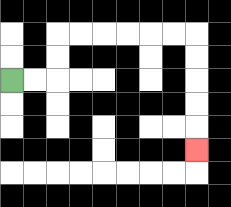{'start': '[0, 3]', 'end': '[8, 6]', 'path_directions': 'R,R,U,U,R,R,R,R,R,R,D,D,D,D,D', 'path_coordinates': '[[0, 3], [1, 3], [2, 3], [2, 2], [2, 1], [3, 1], [4, 1], [5, 1], [6, 1], [7, 1], [8, 1], [8, 2], [8, 3], [8, 4], [8, 5], [8, 6]]'}